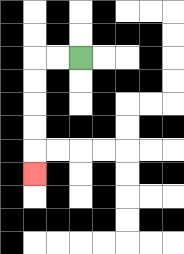{'start': '[3, 2]', 'end': '[1, 7]', 'path_directions': 'L,L,D,D,D,D,D', 'path_coordinates': '[[3, 2], [2, 2], [1, 2], [1, 3], [1, 4], [1, 5], [1, 6], [1, 7]]'}